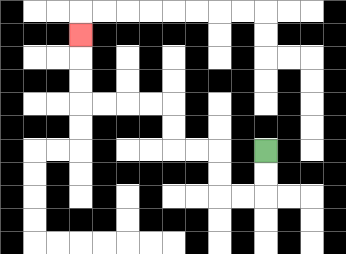{'start': '[11, 6]', 'end': '[3, 1]', 'path_directions': 'D,D,L,L,U,U,L,L,U,U,L,L,L,L,U,U,U', 'path_coordinates': '[[11, 6], [11, 7], [11, 8], [10, 8], [9, 8], [9, 7], [9, 6], [8, 6], [7, 6], [7, 5], [7, 4], [6, 4], [5, 4], [4, 4], [3, 4], [3, 3], [3, 2], [3, 1]]'}